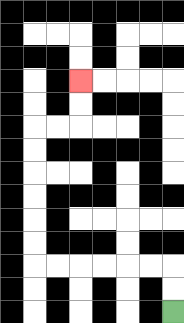{'start': '[7, 13]', 'end': '[3, 3]', 'path_directions': 'U,U,L,L,L,L,L,L,U,U,U,U,U,U,R,R,U,U', 'path_coordinates': '[[7, 13], [7, 12], [7, 11], [6, 11], [5, 11], [4, 11], [3, 11], [2, 11], [1, 11], [1, 10], [1, 9], [1, 8], [1, 7], [1, 6], [1, 5], [2, 5], [3, 5], [3, 4], [3, 3]]'}